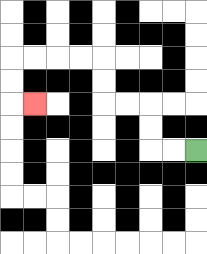{'start': '[8, 6]', 'end': '[1, 4]', 'path_directions': 'L,L,U,U,L,L,U,U,L,L,L,L,D,D,R', 'path_coordinates': '[[8, 6], [7, 6], [6, 6], [6, 5], [6, 4], [5, 4], [4, 4], [4, 3], [4, 2], [3, 2], [2, 2], [1, 2], [0, 2], [0, 3], [0, 4], [1, 4]]'}